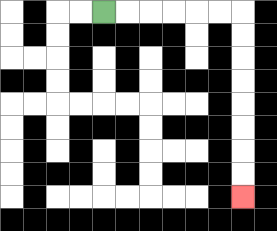{'start': '[4, 0]', 'end': '[10, 8]', 'path_directions': 'R,R,R,R,R,R,D,D,D,D,D,D,D,D', 'path_coordinates': '[[4, 0], [5, 0], [6, 0], [7, 0], [8, 0], [9, 0], [10, 0], [10, 1], [10, 2], [10, 3], [10, 4], [10, 5], [10, 6], [10, 7], [10, 8]]'}